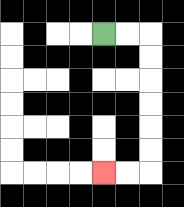{'start': '[4, 1]', 'end': '[4, 7]', 'path_directions': 'R,R,D,D,D,D,D,D,L,L', 'path_coordinates': '[[4, 1], [5, 1], [6, 1], [6, 2], [6, 3], [6, 4], [6, 5], [6, 6], [6, 7], [5, 7], [4, 7]]'}